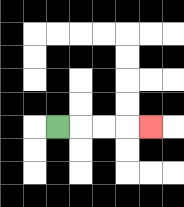{'start': '[2, 5]', 'end': '[6, 5]', 'path_directions': 'R,R,R,R', 'path_coordinates': '[[2, 5], [3, 5], [4, 5], [5, 5], [6, 5]]'}